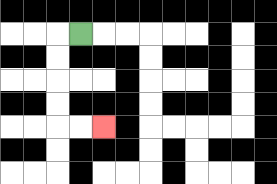{'start': '[3, 1]', 'end': '[4, 5]', 'path_directions': 'L,D,D,D,D,R,R', 'path_coordinates': '[[3, 1], [2, 1], [2, 2], [2, 3], [2, 4], [2, 5], [3, 5], [4, 5]]'}